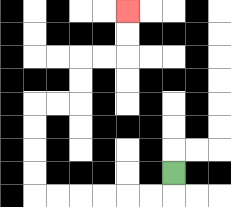{'start': '[7, 7]', 'end': '[5, 0]', 'path_directions': 'D,L,L,L,L,L,L,U,U,U,U,R,R,U,U,R,R,U,U', 'path_coordinates': '[[7, 7], [7, 8], [6, 8], [5, 8], [4, 8], [3, 8], [2, 8], [1, 8], [1, 7], [1, 6], [1, 5], [1, 4], [2, 4], [3, 4], [3, 3], [3, 2], [4, 2], [5, 2], [5, 1], [5, 0]]'}